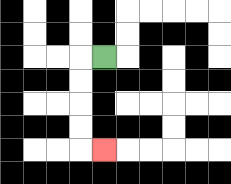{'start': '[4, 2]', 'end': '[4, 6]', 'path_directions': 'L,D,D,D,D,R', 'path_coordinates': '[[4, 2], [3, 2], [3, 3], [3, 4], [3, 5], [3, 6], [4, 6]]'}